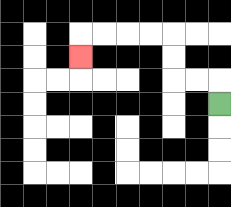{'start': '[9, 4]', 'end': '[3, 2]', 'path_directions': 'U,L,L,U,U,L,L,L,L,D', 'path_coordinates': '[[9, 4], [9, 3], [8, 3], [7, 3], [7, 2], [7, 1], [6, 1], [5, 1], [4, 1], [3, 1], [3, 2]]'}